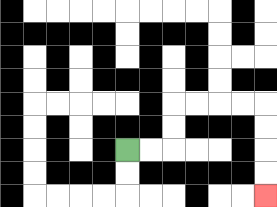{'start': '[5, 6]', 'end': '[11, 8]', 'path_directions': 'R,R,U,U,R,R,R,R,D,D,D,D', 'path_coordinates': '[[5, 6], [6, 6], [7, 6], [7, 5], [7, 4], [8, 4], [9, 4], [10, 4], [11, 4], [11, 5], [11, 6], [11, 7], [11, 8]]'}